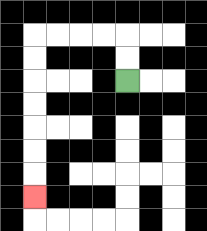{'start': '[5, 3]', 'end': '[1, 8]', 'path_directions': 'U,U,L,L,L,L,D,D,D,D,D,D,D', 'path_coordinates': '[[5, 3], [5, 2], [5, 1], [4, 1], [3, 1], [2, 1], [1, 1], [1, 2], [1, 3], [1, 4], [1, 5], [1, 6], [1, 7], [1, 8]]'}